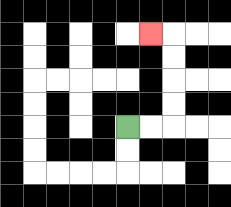{'start': '[5, 5]', 'end': '[6, 1]', 'path_directions': 'R,R,U,U,U,U,L', 'path_coordinates': '[[5, 5], [6, 5], [7, 5], [7, 4], [7, 3], [7, 2], [7, 1], [6, 1]]'}